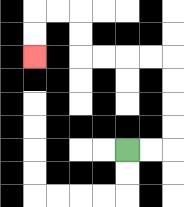{'start': '[5, 6]', 'end': '[1, 2]', 'path_directions': 'R,R,U,U,U,U,L,L,L,L,U,U,L,L,D,D', 'path_coordinates': '[[5, 6], [6, 6], [7, 6], [7, 5], [7, 4], [7, 3], [7, 2], [6, 2], [5, 2], [4, 2], [3, 2], [3, 1], [3, 0], [2, 0], [1, 0], [1, 1], [1, 2]]'}